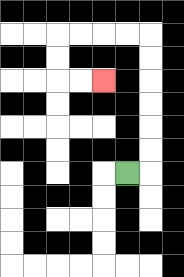{'start': '[5, 7]', 'end': '[4, 3]', 'path_directions': 'R,U,U,U,U,U,U,L,L,L,L,D,D,R,R', 'path_coordinates': '[[5, 7], [6, 7], [6, 6], [6, 5], [6, 4], [6, 3], [6, 2], [6, 1], [5, 1], [4, 1], [3, 1], [2, 1], [2, 2], [2, 3], [3, 3], [4, 3]]'}